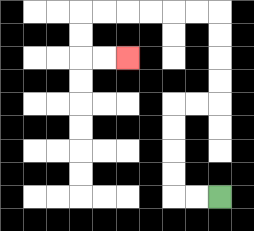{'start': '[9, 8]', 'end': '[5, 2]', 'path_directions': 'L,L,U,U,U,U,R,R,U,U,U,U,L,L,L,L,L,L,D,D,R,R', 'path_coordinates': '[[9, 8], [8, 8], [7, 8], [7, 7], [7, 6], [7, 5], [7, 4], [8, 4], [9, 4], [9, 3], [9, 2], [9, 1], [9, 0], [8, 0], [7, 0], [6, 0], [5, 0], [4, 0], [3, 0], [3, 1], [3, 2], [4, 2], [5, 2]]'}